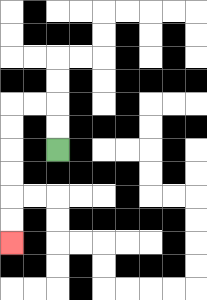{'start': '[2, 6]', 'end': '[0, 10]', 'path_directions': 'U,U,L,L,D,D,D,D,D,D', 'path_coordinates': '[[2, 6], [2, 5], [2, 4], [1, 4], [0, 4], [0, 5], [0, 6], [0, 7], [0, 8], [0, 9], [0, 10]]'}